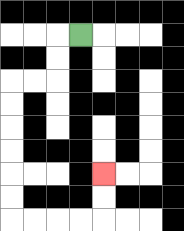{'start': '[3, 1]', 'end': '[4, 7]', 'path_directions': 'L,D,D,L,L,D,D,D,D,D,D,R,R,R,R,U,U', 'path_coordinates': '[[3, 1], [2, 1], [2, 2], [2, 3], [1, 3], [0, 3], [0, 4], [0, 5], [0, 6], [0, 7], [0, 8], [0, 9], [1, 9], [2, 9], [3, 9], [4, 9], [4, 8], [4, 7]]'}